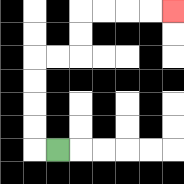{'start': '[2, 6]', 'end': '[7, 0]', 'path_directions': 'L,U,U,U,U,R,R,U,U,R,R,R,R', 'path_coordinates': '[[2, 6], [1, 6], [1, 5], [1, 4], [1, 3], [1, 2], [2, 2], [3, 2], [3, 1], [3, 0], [4, 0], [5, 0], [6, 0], [7, 0]]'}